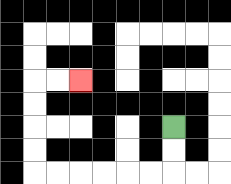{'start': '[7, 5]', 'end': '[3, 3]', 'path_directions': 'D,D,L,L,L,L,L,L,U,U,U,U,R,R', 'path_coordinates': '[[7, 5], [7, 6], [7, 7], [6, 7], [5, 7], [4, 7], [3, 7], [2, 7], [1, 7], [1, 6], [1, 5], [1, 4], [1, 3], [2, 3], [3, 3]]'}